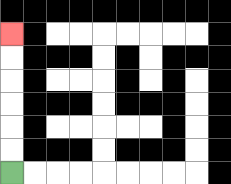{'start': '[0, 7]', 'end': '[0, 1]', 'path_directions': 'U,U,U,U,U,U', 'path_coordinates': '[[0, 7], [0, 6], [0, 5], [0, 4], [0, 3], [0, 2], [0, 1]]'}